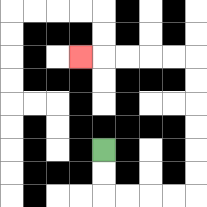{'start': '[4, 6]', 'end': '[3, 2]', 'path_directions': 'D,D,R,R,R,R,U,U,U,U,U,U,L,L,L,L,L', 'path_coordinates': '[[4, 6], [4, 7], [4, 8], [5, 8], [6, 8], [7, 8], [8, 8], [8, 7], [8, 6], [8, 5], [8, 4], [8, 3], [8, 2], [7, 2], [6, 2], [5, 2], [4, 2], [3, 2]]'}